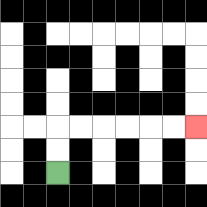{'start': '[2, 7]', 'end': '[8, 5]', 'path_directions': 'U,U,R,R,R,R,R,R', 'path_coordinates': '[[2, 7], [2, 6], [2, 5], [3, 5], [4, 5], [5, 5], [6, 5], [7, 5], [8, 5]]'}